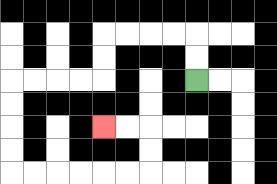{'start': '[8, 3]', 'end': '[4, 5]', 'path_directions': 'U,U,L,L,L,L,D,D,L,L,L,L,D,D,D,D,R,R,R,R,R,R,U,U,L,L', 'path_coordinates': '[[8, 3], [8, 2], [8, 1], [7, 1], [6, 1], [5, 1], [4, 1], [4, 2], [4, 3], [3, 3], [2, 3], [1, 3], [0, 3], [0, 4], [0, 5], [0, 6], [0, 7], [1, 7], [2, 7], [3, 7], [4, 7], [5, 7], [6, 7], [6, 6], [6, 5], [5, 5], [4, 5]]'}